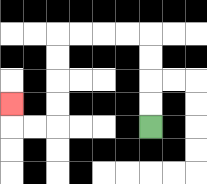{'start': '[6, 5]', 'end': '[0, 4]', 'path_directions': 'U,U,U,U,L,L,L,L,D,D,D,D,L,L,U', 'path_coordinates': '[[6, 5], [6, 4], [6, 3], [6, 2], [6, 1], [5, 1], [4, 1], [3, 1], [2, 1], [2, 2], [2, 3], [2, 4], [2, 5], [1, 5], [0, 5], [0, 4]]'}